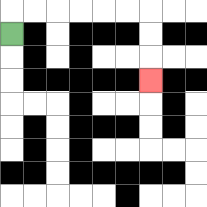{'start': '[0, 1]', 'end': '[6, 3]', 'path_directions': 'U,R,R,R,R,R,R,D,D,D', 'path_coordinates': '[[0, 1], [0, 0], [1, 0], [2, 0], [3, 0], [4, 0], [5, 0], [6, 0], [6, 1], [6, 2], [6, 3]]'}